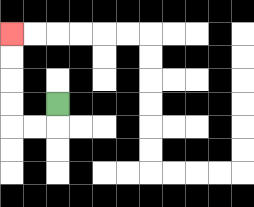{'start': '[2, 4]', 'end': '[0, 1]', 'path_directions': 'D,L,L,U,U,U,U', 'path_coordinates': '[[2, 4], [2, 5], [1, 5], [0, 5], [0, 4], [0, 3], [0, 2], [0, 1]]'}